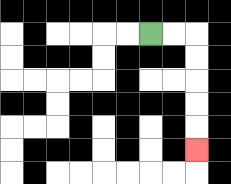{'start': '[6, 1]', 'end': '[8, 6]', 'path_directions': 'R,R,D,D,D,D,D', 'path_coordinates': '[[6, 1], [7, 1], [8, 1], [8, 2], [8, 3], [8, 4], [8, 5], [8, 6]]'}